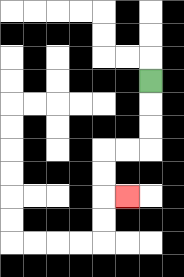{'start': '[6, 3]', 'end': '[5, 8]', 'path_directions': 'D,D,D,L,L,D,D,R', 'path_coordinates': '[[6, 3], [6, 4], [6, 5], [6, 6], [5, 6], [4, 6], [4, 7], [4, 8], [5, 8]]'}